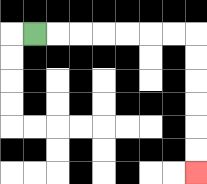{'start': '[1, 1]', 'end': '[8, 7]', 'path_directions': 'R,R,R,R,R,R,R,D,D,D,D,D,D', 'path_coordinates': '[[1, 1], [2, 1], [3, 1], [4, 1], [5, 1], [6, 1], [7, 1], [8, 1], [8, 2], [8, 3], [8, 4], [8, 5], [8, 6], [8, 7]]'}